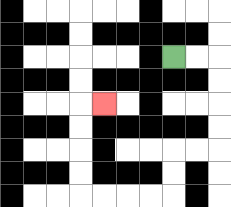{'start': '[7, 2]', 'end': '[4, 4]', 'path_directions': 'R,R,D,D,D,D,L,L,D,D,L,L,L,L,U,U,U,U,R', 'path_coordinates': '[[7, 2], [8, 2], [9, 2], [9, 3], [9, 4], [9, 5], [9, 6], [8, 6], [7, 6], [7, 7], [7, 8], [6, 8], [5, 8], [4, 8], [3, 8], [3, 7], [3, 6], [3, 5], [3, 4], [4, 4]]'}